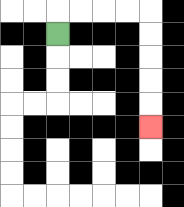{'start': '[2, 1]', 'end': '[6, 5]', 'path_directions': 'U,R,R,R,R,D,D,D,D,D', 'path_coordinates': '[[2, 1], [2, 0], [3, 0], [4, 0], [5, 0], [6, 0], [6, 1], [6, 2], [6, 3], [6, 4], [6, 5]]'}